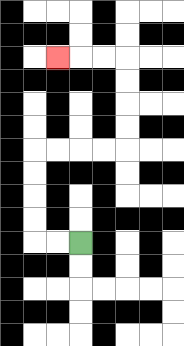{'start': '[3, 10]', 'end': '[2, 2]', 'path_directions': 'L,L,U,U,U,U,R,R,R,R,U,U,U,U,L,L,L', 'path_coordinates': '[[3, 10], [2, 10], [1, 10], [1, 9], [1, 8], [1, 7], [1, 6], [2, 6], [3, 6], [4, 6], [5, 6], [5, 5], [5, 4], [5, 3], [5, 2], [4, 2], [3, 2], [2, 2]]'}